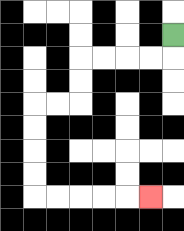{'start': '[7, 1]', 'end': '[6, 8]', 'path_directions': 'D,L,L,L,L,D,D,L,L,D,D,D,D,R,R,R,R,R', 'path_coordinates': '[[7, 1], [7, 2], [6, 2], [5, 2], [4, 2], [3, 2], [3, 3], [3, 4], [2, 4], [1, 4], [1, 5], [1, 6], [1, 7], [1, 8], [2, 8], [3, 8], [4, 8], [5, 8], [6, 8]]'}